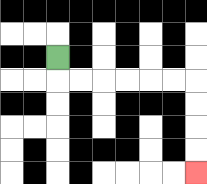{'start': '[2, 2]', 'end': '[8, 7]', 'path_directions': 'D,R,R,R,R,R,R,D,D,D,D', 'path_coordinates': '[[2, 2], [2, 3], [3, 3], [4, 3], [5, 3], [6, 3], [7, 3], [8, 3], [8, 4], [8, 5], [8, 6], [8, 7]]'}